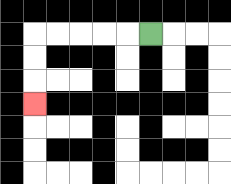{'start': '[6, 1]', 'end': '[1, 4]', 'path_directions': 'L,L,L,L,L,D,D,D', 'path_coordinates': '[[6, 1], [5, 1], [4, 1], [3, 1], [2, 1], [1, 1], [1, 2], [1, 3], [1, 4]]'}